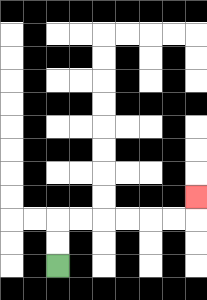{'start': '[2, 11]', 'end': '[8, 8]', 'path_directions': 'U,U,R,R,R,R,R,R,U', 'path_coordinates': '[[2, 11], [2, 10], [2, 9], [3, 9], [4, 9], [5, 9], [6, 9], [7, 9], [8, 9], [8, 8]]'}